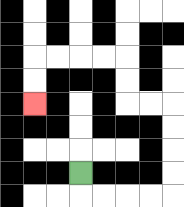{'start': '[3, 7]', 'end': '[1, 4]', 'path_directions': 'D,R,R,R,R,U,U,U,U,L,L,U,U,L,L,L,L,D,D', 'path_coordinates': '[[3, 7], [3, 8], [4, 8], [5, 8], [6, 8], [7, 8], [7, 7], [7, 6], [7, 5], [7, 4], [6, 4], [5, 4], [5, 3], [5, 2], [4, 2], [3, 2], [2, 2], [1, 2], [1, 3], [1, 4]]'}